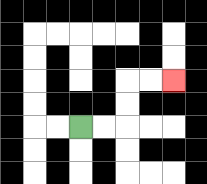{'start': '[3, 5]', 'end': '[7, 3]', 'path_directions': 'R,R,U,U,R,R', 'path_coordinates': '[[3, 5], [4, 5], [5, 5], [5, 4], [5, 3], [6, 3], [7, 3]]'}